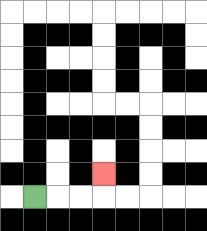{'start': '[1, 8]', 'end': '[4, 7]', 'path_directions': 'R,R,R,U', 'path_coordinates': '[[1, 8], [2, 8], [3, 8], [4, 8], [4, 7]]'}